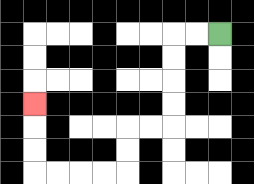{'start': '[9, 1]', 'end': '[1, 4]', 'path_directions': 'L,L,D,D,D,D,L,L,D,D,L,L,L,L,U,U,U', 'path_coordinates': '[[9, 1], [8, 1], [7, 1], [7, 2], [7, 3], [7, 4], [7, 5], [6, 5], [5, 5], [5, 6], [5, 7], [4, 7], [3, 7], [2, 7], [1, 7], [1, 6], [1, 5], [1, 4]]'}